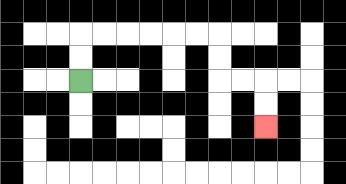{'start': '[3, 3]', 'end': '[11, 5]', 'path_directions': 'U,U,R,R,R,R,R,R,D,D,R,R,D,D', 'path_coordinates': '[[3, 3], [3, 2], [3, 1], [4, 1], [5, 1], [6, 1], [7, 1], [8, 1], [9, 1], [9, 2], [9, 3], [10, 3], [11, 3], [11, 4], [11, 5]]'}